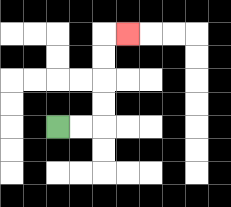{'start': '[2, 5]', 'end': '[5, 1]', 'path_directions': 'R,R,U,U,U,U,R', 'path_coordinates': '[[2, 5], [3, 5], [4, 5], [4, 4], [4, 3], [4, 2], [4, 1], [5, 1]]'}